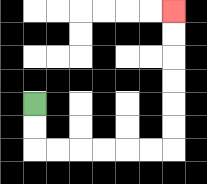{'start': '[1, 4]', 'end': '[7, 0]', 'path_directions': 'D,D,R,R,R,R,R,R,U,U,U,U,U,U', 'path_coordinates': '[[1, 4], [1, 5], [1, 6], [2, 6], [3, 6], [4, 6], [5, 6], [6, 6], [7, 6], [7, 5], [7, 4], [7, 3], [7, 2], [7, 1], [7, 0]]'}